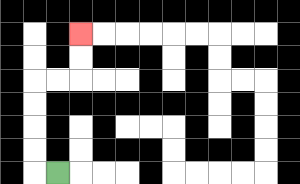{'start': '[2, 7]', 'end': '[3, 1]', 'path_directions': 'L,U,U,U,U,R,R,U,U', 'path_coordinates': '[[2, 7], [1, 7], [1, 6], [1, 5], [1, 4], [1, 3], [2, 3], [3, 3], [3, 2], [3, 1]]'}